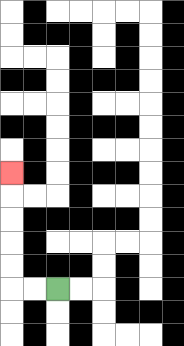{'start': '[2, 12]', 'end': '[0, 7]', 'path_directions': 'L,L,U,U,U,U,U', 'path_coordinates': '[[2, 12], [1, 12], [0, 12], [0, 11], [0, 10], [0, 9], [0, 8], [0, 7]]'}